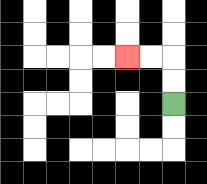{'start': '[7, 4]', 'end': '[5, 2]', 'path_directions': 'U,U,L,L', 'path_coordinates': '[[7, 4], [7, 3], [7, 2], [6, 2], [5, 2]]'}